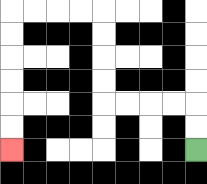{'start': '[8, 6]', 'end': '[0, 6]', 'path_directions': 'U,U,L,L,L,L,U,U,U,U,L,L,L,L,D,D,D,D,D,D', 'path_coordinates': '[[8, 6], [8, 5], [8, 4], [7, 4], [6, 4], [5, 4], [4, 4], [4, 3], [4, 2], [4, 1], [4, 0], [3, 0], [2, 0], [1, 0], [0, 0], [0, 1], [0, 2], [0, 3], [0, 4], [0, 5], [0, 6]]'}